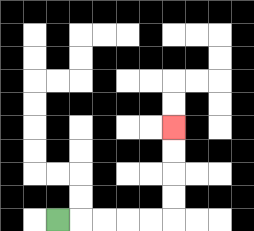{'start': '[2, 9]', 'end': '[7, 5]', 'path_directions': 'R,R,R,R,R,U,U,U,U', 'path_coordinates': '[[2, 9], [3, 9], [4, 9], [5, 9], [6, 9], [7, 9], [7, 8], [7, 7], [7, 6], [7, 5]]'}